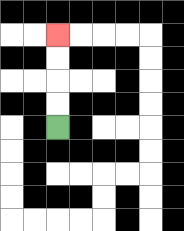{'start': '[2, 5]', 'end': '[2, 1]', 'path_directions': 'U,U,U,U', 'path_coordinates': '[[2, 5], [2, 4], [2, 3], [2, 2], [2, 1]]'}